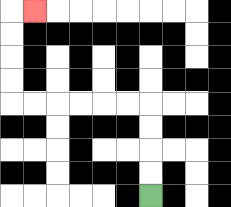{'start': '[6, 8]', 'end': '[1, 0]', 'path_directions': 'U,U,U,U,L,L,L,L,L,L,U,U,U,U,R', 'path_coordinates': '[[6, 8], [6, 7], [6, 6], [6, 5], [6, 4], [5, 4], [4, 4], [3, 4], [2, 4], [1, 4], [0, 4], [0, 3], [0, 2], [0, 1], [0, 0], [1, 0]]'}